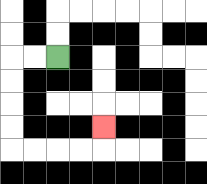{'start': '[2, 2]', 'end': '[4, 5]', 'path_directions': 'L,L,D,D,D,D,R,R,R,R,U', 'path_coordinates': '[[2, 2], [1, 2], [0, 2], [0, 3], [0, 4], [0, 5], [0, 6], [1, 6], [2, 6], [3, 6], [4, 6], [4, 5]]'}